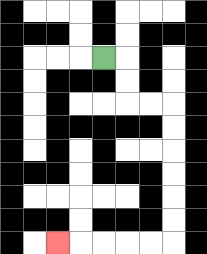{'start': '[4, 2]', 'end': '[2, 10]', 'path_directions': 'R,D,D,R,R,D,D,D,D,D,D,L,L,L,L,L', 'path_coordinates': '[[4, 2], [5, 2], [5, 3], [5, 4], [6, 4], [7, 4], [7, 5], [7, 6], [7, 7], [7, 8], [7, 9], [7, 10], [6, 10], [5, 10], [4, 10], [3, 10], [2, 10]]'}